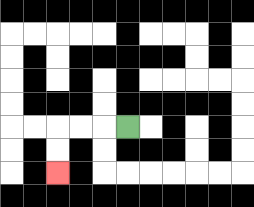{'start': '[5, 5]', 'end': '[2, 7]', 'path_directions': 'L,L,L,D,D', 'path_coordinates': '[[5, 5], [4, 5], [3, 5], [2, 5], [2, 6], [2, 7]]'}